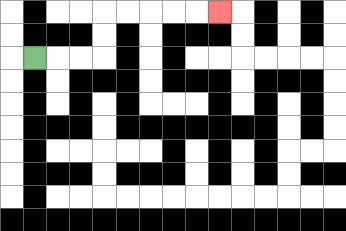{'start': '[1, 2]', 'end': '[9, 0]', 'path_directions': 'R,R,R,U,U,R,R,R,R,R', 'path_coordinates': '[[1, 2], [2, 2], [3, 2], [4, 2], [4, 1], [4, 0], [5, 0], [6, 0], [7, 0], [8, 0], [9, 0]]'}